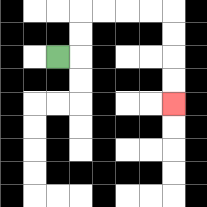{'start': '[2, 2]', 'end': '[7, 4]', 'path_directions': 'R,U,U,R,R,R,R,D,D,D,D', 'path_coordinates': '[[2, 2], [3, 2], [3, 1], [3, 0], [4, 0], [5, 0], [6, 0], [7, 0], [7, 1], [7, 2], [7, 3], [7, 4]]'}